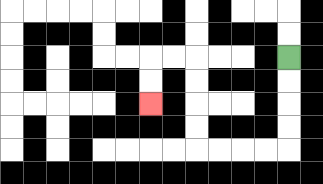{'start': '[12, 2]', 'end': '[6, 4]', 'path_directions': 'D,D,D,D,L,L,L,L,U,U,U,U,L,L,D,D', 'path_coordinates': '[[12, 2], [12, 3], [12, 4], [12, 5], [12, 6], [11, 6], [10, 6], [9, 6], [8, 6], [8, 5], [8, 4], [8, 3], [8, 2], [7, 2], [6, 2], [6, 3], [6, 4]]'}